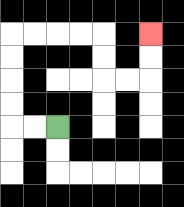{'start': '[2, 5]', 'end': '[6, 1]', 'path_directions': 'L,L,U,U,U,U,R,R,R,R,D,D,R,R,U,U', 'path_coordinates': '[[2, 5], [1, 5], [0, 5], [0, 4], [0, 3], [0, 2], [0, 1], [1, 1], [2, 1], [3, 1], [4, 1], [4, 2], [4, 3], [5, 3], [6, 3], [6, 2], [6, 1]]'}